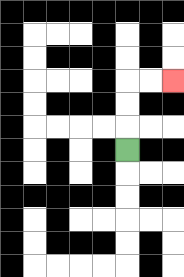{'start': '[5, 6]', 'end': '[7, 3]', 'path_directions': 'U,U,U,R,R', 'path_coordinates': '[[5, 6], [5, 5], [5, 4], [5, 3], [6, 3], [7, 3]]'}